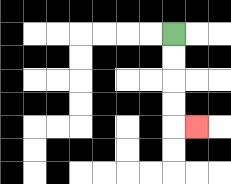{'start': '[7, 1]', 'end': '[8, 5]', 'path_directions': 'D,D,D,D,R', 'path_coordinates': '[[7, 1], [7, 2], [7, 3], [7, 4], [7, 5], [8, 5]]'}